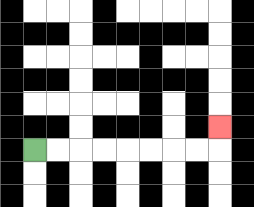{'start': '[1, 6]', 'end': '[9, 5]', 'path_directions': 'R,R,R,R,R,R,R,R,U', 'path_coordinates': '[[1, 6], [2, 6], [3, 6], [4, 6], [5, 6], [6, 6], [7, 6], [8, 6], [9, 6], [9, 5]]'}